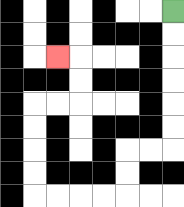{'start': '[7, 0]', 'end': '[2, 2]', 'path_directions': 'D,D,D,D,D,D,L,L,D,D,L,L,L,L,U,U,U,U,R,R,U,U,L', 'path_coordinates': '[[7, 0], [7, 1], [7, 2], [7, 3], [7, 4], [7, 5], [7, 6], [6, 6], [5, 6], [5, 7], [5, 8], [4, 8], [3, 8], [2, 8], [1, 8], [1, 7], [1, 6], [1, 5], [1, 4], [2, 4], [3, 4], [3, 3], [3, 2], [2, 2]]'}